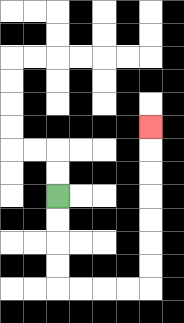{'start': '[2, 8]', 'end': '[6, 5]', 'path_directions': 'D,D,D,D,R,R,R,R,U,U,U,U,U,U,U', 'path_coordinates': '[[2, 8], [2, 9], [2, 10], [2, 11], [2, 12], [3, 12], [4, 12], [5, 12], [6, 12], [6, 11], [6, 10], [6, 9], [6, 8], [6, 7], [6, 6], [6, 5]]'}